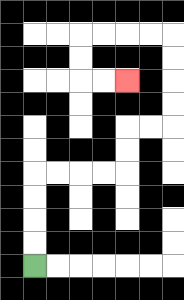{'start': '[1, 11]', 'end': '[5, 3]', 'path_directions': 'U,U,U,U,R,R,R,R,U,U,R,R,U,U,U,U,L,L,L,L,D,D,R,R', 'path_coordinates': '[[1, 11], [1, 10], [1, 9], [1, 8], [1, 7], [2, 7], [3, 7], [4, 7], [5, 7], [5, 6], [5, 5], [6, 5], [7, 5], [7, 4], [7, 3], [7, 2], [7, 1], [6, 1], [5, 1], [4, 1], [3, 1], [3, 2], [3, 3], [4, 3], [5, 3]]'}